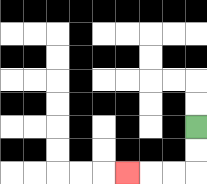{'start': '[8, 5]', 'end': '[5, 7]', 'path_directions': 'D,D,L,L,L', 'path_coordinates': '[[8, 5], [8, 6], [8, 7], [7, 7], [6, 7], [5, 7]]'}